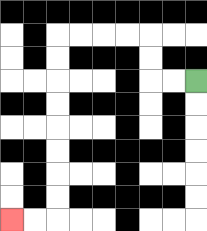{'start': '[8, 3]', 'end': '[0, 9]', 'path_directions': 'L,L,U,U,L,L,L,L,D,D,D,D,D,D,D,D,L,L', 'path_coordinates': '[[8, 3], [7, 3], [6, 3], [6, 2], [6, 1], [5, 1], [4, 1], [3, 1], [2, 1], [2, 2], [2, 3], [2, 4], [2, 5], [2, 6], [2, 7], [2, 8], [2, 9], [1, 9], [0, 9]]'}